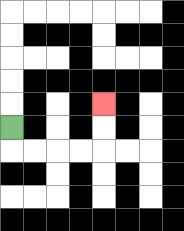{'start': '[0, 5]', 'end': '[4, 4]', 'path_directions': 'D,R,R,R,R,U,U', 'path_coordinates': '[[0, 5], [0, 6], [1, 6], [2, 6], [3, 6], [4, 6], [4, 5], [4, 4]]'}